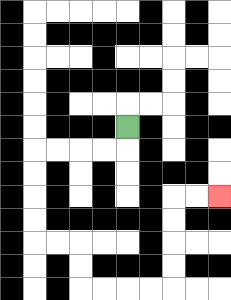{'start': '[5, 5]', 'end': '[9, 8]', 'path_directions': 'D,L,L,L,L,D,D,D,D,R,R,D,D,R,R,R,R,U,U,U,U,R,R', 'path_coordinates': '[[5, 5], [5, 6], [4, 6], [3, 6], [2, 6], [1, 6], [1, 7], [1, 8], [1, 9], [1, 10], [2, 10], [3, 10], [3, 11], [3, 12], [4, 12], [5, 12], [6, 12], [7, 12], [7, 11], [7, 10], [7, 9], [7, 8], [8, 8], [9, 8]]'}